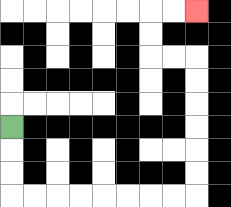{'start': '[0, 5]', 'end': '[8, 0]', 'path_directions': 'D,D,D,R,R,R,R,R,R,R,R,U,U,U,U,U,U,L,L,U,U,R,R', 'path_coordinates': '[[0, 5], [0, 6], [0, 7], [0, 8], [1, 8], [2, 8], [3, 8], [4, 8], [5, 8], [6, 8], [7, 8], [8, 8], [8, 7], [8, 6], [8, 5], [8, 4], [8, 3], [8, 2], [7, 2], [6, 2], [6, 1], [6, 0], [7, 0], [8, 0]]'}